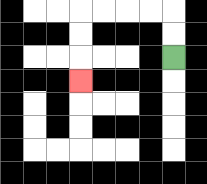{'start': '[7, 2]', 'end': '[3, 3]', 'path_directions': 'U,U,L,L,L,L,D,D,D', 'path_coordinates': '[[7, 2], [7, 1], [7, 0], [6, 0], [5, 0], [4, 0], [3, 0], [3, 1], [3, 2], [3, 3]]'}